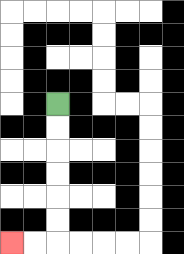{'start': '[2, 4]', 'end': '[0, 10]', 'path_directions': 'D,D,D,D,D,D,L,L', 'path_coordinates': '[[2, 4], [2, 5], [2, 6], [2, 7], [2, 8], [2, 9], [2, 10], [1, 10], [0, 10]]'}